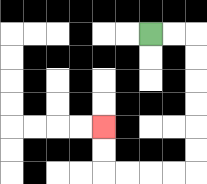{'start': '[6, 1]', 'end': '[4, 5]', 'path_directions': 'R,R,D,D,D,D,D,D,L,L,L,L,U,U', 'path_coordinates': '[[6, 1], [7, 1], [8, 1], [8, 2], [8, 3], [8, 4], [8, 5], [8, 6], [8, 7], [7, 7], [6, 7], [5, 7], [4, 7], [4, 6], [4, 5]]'}